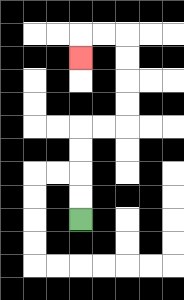{'start': '[3, 9]', 'end': '[3, 2]', 'path_directions': 'U,U,U,U,R,R,U,U,U,U,L,L,D', 'path_coordinates': '[[3, 9], [3, 8], [3, 7], [3, 6], [3, 5], [4, 5], [5, 5], [5, 4], [5, 3], [5, 2], [5, 1], [4, 1], [3, 1], [3, 2]]'}